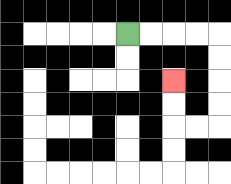{'start': '[5, 1]', 'end': '[7, 3]', 'path_directions': 'R,R,R,R,D,D,D,D,L,L,U,U', 'path_coordinates': '[[5, 1], [6, 1], [7, 1], [8, 1], [9, 1], [9, 2], [9, 3], [9, 4], [9, 5], [8, 5], [7, 5], [7, 4], [7, 3]]'}